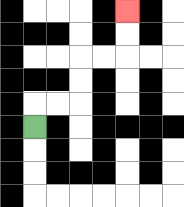{'start': '[1, 5]', 'end': '[5, 0]', 'path_directions': 'U,R,R,U,U,R,R,U,U', 'path_coordinates': '[[1, 5], [1, 4], [2, 4], [3, 4], [3, 3], [3, 2], [4, 2], [5, 2], [5, 1], [5, 0]]'}